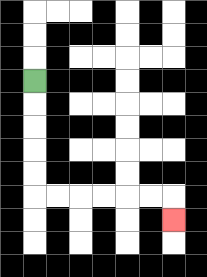{'start': '[1, 3]', 'end': '[7, 9]', 'path_directions': 'D,D,D,D,D,R,R,R,R,R,R,D', 'path_coordinates': '[[1, 3], [1, 4], [1, 5], [1, 6], [1, 7], [1, 8], [2, 8], [3, 8], [4, 8], [5, 8], [6, 8], [7, 8], [7, 9]]'}